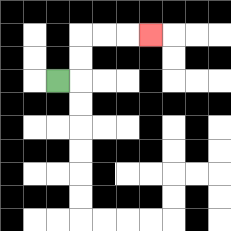{'start': '[2, 3]', 'end': '[6, 1]', 'path_directions': 'R,U,U,R,R,R', 'path_coordinates': '[[2, 3], [3, 3], [3, 2], [3, 1], [4, 1], [5, 1], [6, 1]]'}